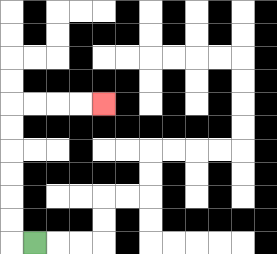{'start': '[1, 10]', 'end': '[4, 4]', 'path_directions': 'L,U,U,U,U,U,U,R,R,R,R', 'path_coordinates': '[[1, 10], [0, 10], [0, 9], [0, 8], [0, 7], [0, 6], [0, 5], [0, 4], [1, 4], [2, 4], [3, 4], [4, 4]]'}